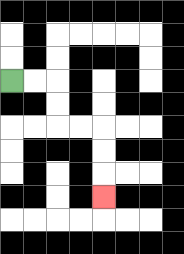{'start': '[0, 3]', 'end': '[4, 8]', 'path_directions': 'R,R,D,D,R,R,D,D,D', 'path_coordinates': '[[0, 3], [1, 3], [2, 3], [2, 4], [2, 5], [3, 5], [4, 5], [4, 6], [4, 7], [4, 8]]'}